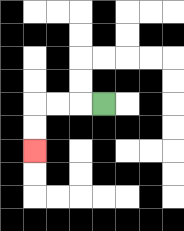{'start': '[4, 4]', 'end': '[1, 6]', 'path_directions': 'L,L,L,D,D', 'path_coordinates': '[[4, 4], [3, 4], [2, 4], [1, 4], [1, 5], [1, 6]]'}